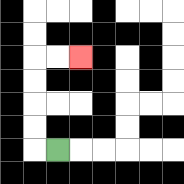{'start': '[2, 6]', 'end': '[3, 2]', 'path_directions': 'L,U,U,U,U,R,R', 'path_coordinates': '[[2, 6], [1, 6], [1, 5], [1, 4], [1, 3], [1, 2], [2, 2], [3, 2]]'}